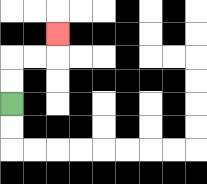{'start': '[0, 4]', 'end': '[2, 1]', 'path_directions': 'U,U,R,R,U', 'path_coordinates': '[[0, 4], [0, 3], [0, 2], [1, 2], [2, 2], [2, 1]]'}